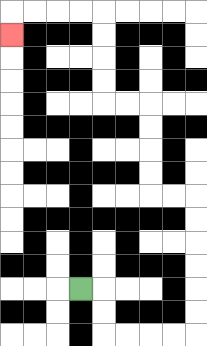{'start': '[3, 12]', 'end': '[0, 1]', 'path_directions': 'R,D,D,R,R,R,R,U,U,U,U,U,U,L,L,U,U,U,U,L,L,U,U,U,U,L,L,L,L,D', 'path_coordinates': '[[3, 12], [4, 12], [4, 13], [4, 14], [5, 14], [6, 14], [7, 14], [8, 14], [8, 13], [8, 12], [8, 11], [8, 10], [8, 9], [8, 8], [7, 8], [6, 8], [6, 7], [6, 6], [6, 5], [6, 4], [5, 4], [4, 4], [4, 3], [4, 2], [4, 1], [4, 0], [3, 0], [2, 0], [1, 0], [0, 0], [0, 1]]'}